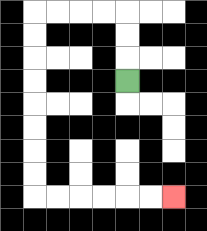{'start': '[5, 3]', 'end': '[7, 8]', 'path_directions': 'U,U,U,L,L,L,L,D,D,D,D,D,D,D,D,R,R,R,R,R,R', 'path_coordinates': '[[5, 3], [5, 2], [5, 1], [5, 0], [4, 0], [3, 0], [2, 0], [1, 0], [1, 1], [1, 2], [1, 3], [1, 4], [1, 5], [1, 6], [1, 7], [1, 8], [2, 8], [3, 8], [4, 8], [5, 8], [6, 8], [7, 8]]'}